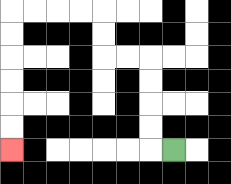{'start': '[7, 6]', 'end': '[0, 6]', 'path_directions': 'L,U,U,U,U,L,L,U,U,L,L,L,L,D,D,D,D,D,D', 'path_coordinates': '[[7, 6], [6, 6], [6, 5], [6, 4], [6, 3], [6, 2], [5, 2], [4, 2], [4, 1], [4, 0], [3, 0], [2, 0], [1, 0], [0, 0], [0, 1], [0, 2], [0, 3], [0, 4], [0, 5], [0, 6]]'}